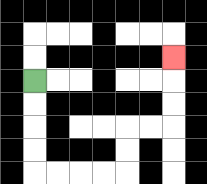{'start': '[1, 3]', 'end': '[7, 2]', 'path_directions': 'D,D,D,D,R,R,R,R,U,U,R,R,U,U,U', 'path_coordinates': '[[1, 3], [1, 4], [1, 5], [1, 6], [1, 7], [2, 7], [3, 7], [4, 7], [5, 7], [5, 6], [5, 5], [6, 5], [7, 5], [7, 4], [7, 3], [7, 2]]'}